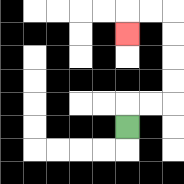{'start': '[5, 5]', 'end': '[5, 1]', 'path_directions': 'U,R,R,U,U,U,U,L,L,D', 'path_coordinates': '[[5, 5], [5, 4], [6, 4], [7, 4], [7, 3], [7, 2], [7, 1], [7, 0], [6, 0], [5, 0], [5, 1]]'}